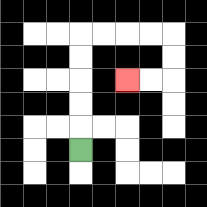{'start': '[3, 6]', 'end': '[5, 3]', 'path_directions': 'U,U,U,U,U,R,R,R,R,D,D,L,L', 'path_coordinates': '[[3, 6], [3, 5], [3, 4], [3, 3], [3, 2], [3, 1], [4, 1], [5, 1], [6, 1], [7, 1], [7, 2], [7, 3], [6, 3], [5, 3]]'}